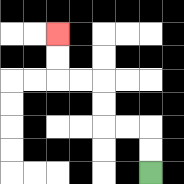{'start': '[6, 7]', 'end': '[2, 1]', 'path_directions': 'U,U,L,L,U,U,L,L,U,U', 'path_coordinates': '[[6, 7], [6, 6], [6, 5], [5, 5], [4, 5], [4, 4], [4, 3], [3, 3], [2, 3], [2, 2], [2, 1]]'}